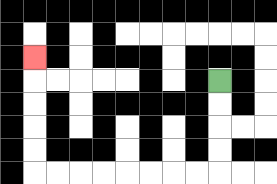{'start': '[9, 3]', 'end': '[1, 2]', 'path_directions': 'D,D,D,D,L,L,L,L,L,L,L,L,U,U,U,U,U', 'path_coordinates': '[[9, 3], [9, 4], [9, 5], [9, 6], [9, 7], [8, 7], [7, 7], [6, 7], [5, 7], [4, 7], [3, 7], [2, 7], [1, 7], [1, 6], [1, 5], [1, 4], [1, 3], [1, 2]]'}